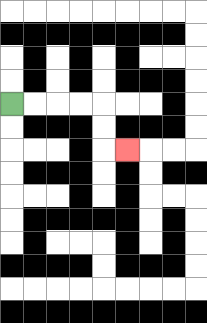{'start': '[0, 4]', 'end': '[5, 6]', 'path_directions': 'R,R,R,R,D,D,R', 'path_coordinates': '[[0, 4], [1, 4], [2, 4], [3, 4], [4, 4], [4, 5], [4, 6], [5, 6]]'}